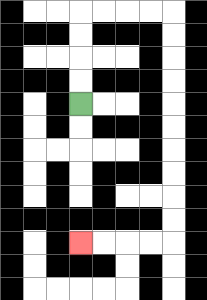{'start': '[3, 4]', 'end': '[3, 10]', 'path_directions': 'U,U,U,U,R,R,R,R,D,D,D,D,D,D,D,D,D,D,L,L,L,L', 'path_coordinates': '[[3, 4], [3, 3], [3, 2], [3, 1], [3, 0], [4, 0], [5, 0], [6, 0], [7, 0], [7, 1], [7, 2], [7, 3], [7, 4], [7, 5], [7, 6], [7, 7], [7, 8], [7, 9], [7, 10], [6, 10], [5, 10], [4, 10], [3, 10]]'}